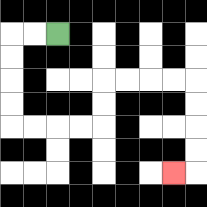{'start': '[2, 1]', 'end': '[7, 7]', 'path_directions': 'L,L,D,D,D,D,R,R,R,R,U,U,R,R,R,R,D,D,D,D,L', 'path_coordinates': '[[2, 1], [1, 1], [0, 1], [0, 2], [0, 3], [0, 4], [0, 5], [1, 5], [2, 5], [3, 5], [4, 5], [4, 4], [4, 3], [5, 3], [6, 3], [7, 3], [8, 3], [8, 4], [8, 5], [8, 6], [8, 7], [7, 7]]'}